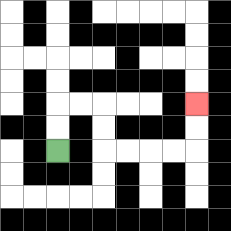{'start': '[2, 6]', 'end': '[8, 4]', 'path_directions': 'U,U,R,R,D,D,R,R,R,R,U,U', 'path_coordinates': '[[2, 6], [2, 5], [2, 4], [3, 4], [4, 4], [4, 5], [4, 6], [5, 6], [6, 6], [7, 6], [8, 6], [8, 5], [8, 4]]'}